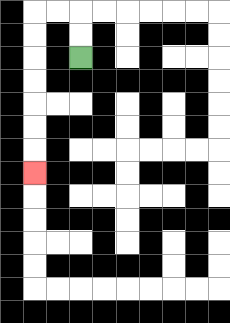{'start': '[3, 2]', 'end': '[1, 7]', 'path_directions': 'U,U,L,L,D,D,D,D,D,D,D', 'path_coordinates': '[[3, 2], [3, 1], [3, 0], [2, 0], [1, 0], [1, 1], [1, 2], [1, 3], [1, 4], [1, 5], [1, 6], [1, 7]]'}